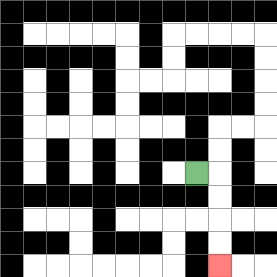{'start': '[8, 7]', 'end': '[9, 11]', 'path_directions': 'R,D,D,D,D', 'path_coordinates': '[[8, 7], [9, 7], [9, 8], [9, 9], [9, 10], [9, 11]]'}